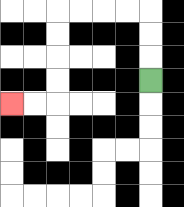{'start': '[6, 3]', 'end': '[0, 4]', 'path_directions': 'U,U,U,L,L,L,L,D,D,D,D,L,L', 'path_coordinates': '[[6, 3], [6, 2], [6, 1], [6, 0], [5, 0], [4, 0], [3, 0], [2, 0], [2, 1], [2, 2], [2, 3], [2, 4], [1, 4], [0, 4]]'}